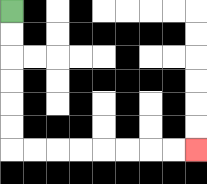{'start': '[0, 0]', 'end': '[8, 6]', 'path_directions': 'D,D,D,D,D,D,R,R,R,R,R,R,R,R', 'path_coordinates': '[[0, 0], [0, 1], [0, 2], [0, 3], [0, 4], [0, 5], [0, 6], [1, 6], [2, 6], [3, 6], [4, 6], [5, 6], [6, 6], [7, 6], [8, 6]]'}